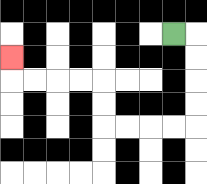{'start': '[7, 1]', 'end': '[0, 2]', 'path_directions': 'R,D,D,D,D,L,L,L,L,U,U,L,L,L,L,U', 'path_coordinates': '[[7, 1], [8, 1], [8, 2], [8, 3], [8, 4], [8, 5], [7, 5], [6, 5], [5, 5], [4, 5], [4, 4], [4, 3], [3, 3], [2, 3], [1, 3], [0, 3], [0, 2]]'}